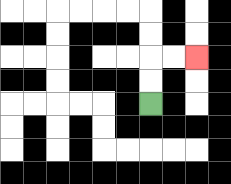{'start': '[6, 4]', 'end': '[8, 2]', 'path_directions': 'U,U,R,R', 'path_coordinates': '[[6, 4], [6, 3], [6, 2], [7, 2], [8, 2]]'}